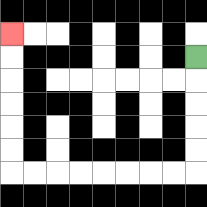{'start': '[8, 2]', 'end': '[0, 1]', 'path_directions': 'D,D,D,D,D,L,L,L,L,L,L,L,L,U,U,U,U,U,U', 'path_coordinates': '[[8, 2], [8, 3], [8, 4], [8, 5], [8, 6], [8, 7], [7, 7], [6, 7], [5, 7], [4, 7], [3, 7], [2, 7], [1, 7], [0, 7], [0, 6], [0, 5], [0, 4], [0, 3], [0, 2], [0, 1]]'}